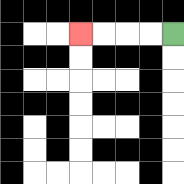{'start': '[7, 1]', 'end': '[3, 1]', 'path_directions': 'L,L,L,L', 'path_coordinates': '[[7, 1], [6, 1], [5, 1], [4, 1], [3, 1]]'}